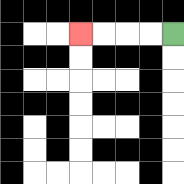{'start': '[7, 1]', 'end': '[3, 1]', 'path_directions': 'L,L,L,L', 'path_coordinates': '[[7, 1], [6, 1], [5, 1], [4, 1], [3, 1]]'}